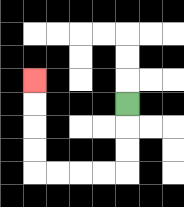{'start': '[5, 4]', 'end': '[1, 3]', 'path_directions': 'D,D,D,L,L,L,L,U,U,U,U', 'path_coordinates': '[[5, 4], [5, 5], [5, 6], [5, 7], [4, 7], [3, 7], [2, 7], [1, 7], [1, 6], [1, 5], [1, 4], [1, 3]]'}